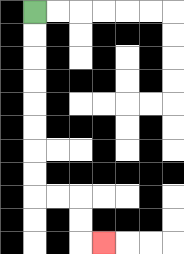{'start': '[1, 0]', 'end': '[4, 10]', 'path_directions': 'D,D,D,D,D,D,D,D,R,R,D,D,R', 'path_coordinates': '[[1, 0], [1, 1], [1, 2], [1, 3], [1, 4], [1, 5], [1, 6], [1, 7], [1, 8], [2, 8], [3, 8], [3, 9], [3, 10], [4, 10]]'}